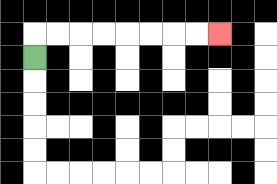{'start': '[1, 2]', 'end': '[9, 1]', 'path_directions': 'U,R,R,R,R,R,R,R,R', 'path_coordinates': '[[1, 2], [1, 1], [2, 1], [3, 1], [4, 1], [5, 1], [6, 1], [7, 1], [8, 1], [9, 1]]'}